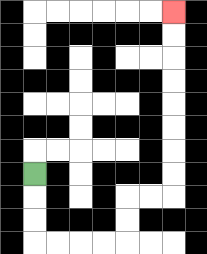{'start': '[1, 7]', 'end': '[7, 0]', 'path_directions': 'D,D,D,R,R,R,R,U,U,R,R,U,U,U,U,U,U,U,U', 'path_coordinates': '[[1, 7], [1, 8], [1, 9], [1, 10], [2, 10], [3, 10], [4, 10], [5, 10], [5, 9], [5, 8], [6, 8], [7, 8], [7, 7], [7, 6], [7, 5], [7, 4], [7, 3], [7, 2], [7, 1], [7, 0]]'}